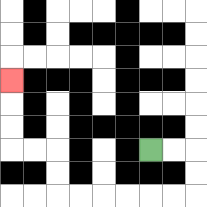{'start': '[6, 6]', 'end': '[0, 3]', 'path_directions': 'R,R,D,D,L,L,L,L,L,L,U,U,L,L,U,U,U', 'path_coordinates': '[[6, 6], [7, 6], [8, 6], [8, 7], [8, 8], [7, 8], [6, 8], [5, 8], [4, 8], [3, 8], [2, 8], [2, 7], [2, 6], [1, 6], [0, 6], [0, 5], [0, 4], [0, 3]]'}